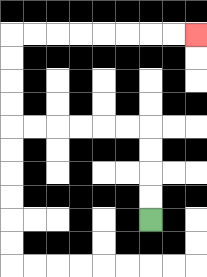{'start': '[6, 9]', 'end': '[8, 1]', 'path_directions': 'U,U,U,U,L,L,L,L,L,L,U,U,U,U,R,R,R,R,R,R,R,R', 'path_coordinates': '[[6, 9], [6, 8], [6, 7], [6, 6], [6, 5], [5, 5], [4, 5], [3, 5], [2, 5], [1, 5], [0, 5], [0, 4], [0, 3], [0, 2], [0, 1], [1, 1], [2, 1], [3, 1], [4, 1], [5, 1], [6, 1], [7, 1], [8, 1]]'}